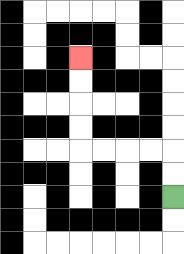{'start': '[7, 8]', 'end': '[3, 2]', 'path_directions': 'U,U,L,L,L,L,U,U,U,U', 'path_coordinates': '[[7, 8], [7, 7], [7, 6], [6, 6], [5, 6], [4, 6], [3, 6], [3, 5], [3, 4], [3, 3], [3, 2]]'}